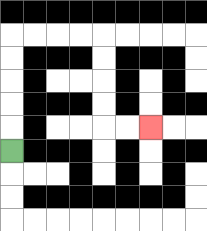{'start': '[0, 6]', 'end': '[6, 5]', 'path_directions': 'U,U,U,U,U,R,R,R,R,D,D,D,D,R,R', 'path_coordinates': '[[0, 6], [0, 5], [0, 4], [0, 3], [0, 2], [0, 1], [1, 1], [2, 1], [3, 1], [4, 1], [4, 2], [4, 3], [4, 4], [4, 5], [5, 5], [6, 5]]'}